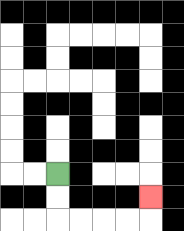{'start': '[2, 7]', 'end': '[6, 8]', 'path_directions': 'D,D,R,R,R,R,U', 'path_coordinates': '[[2, 7], [2, 8], [2, 9], [3, 9], [4, 9], [5, 9], [6, 9], [6, 8]]'}